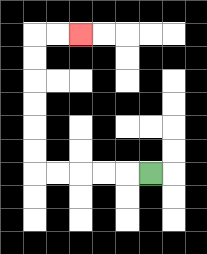{'start': '[6, 7]', 'end': '[3, 1]', 'path_directions': 'L,L,L,L,L,U,U,U,U,U,U,R,R', 'path_coordinates': '[[6, 7], [5, 7], [4, 7], [3, 7], [2, 7], [1, 7], [1, 6], [1, 5], [1, 4], [1, 3], [1, 2], [1, 1], [2, 1], [3, 1]]'}